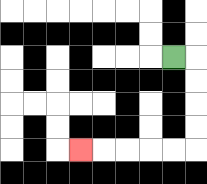{'start': '[7, 2]', 'end': '[3, 6]', 'path_directions': 'R,D,D,D,D,L,L,L,L,L', 'path_coordinates': '[[7, 2], [8, 2], [8, 3], [8, 4], [8, 5], [8, 6], [7, 6], [6, 6], [5, 6], [4, 6], [3, 6]]'}